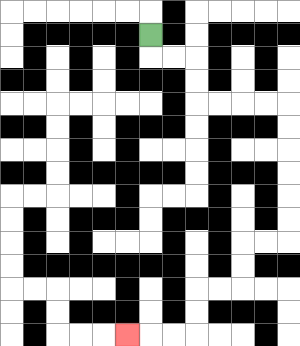{'start': '[6, 1]', 'end': '[5, 14]', 'path_directions': 'D,R,R,D,D,R,R,R,R,D,D,D,D,D,D,L,L,D,D,L,L,D,D,L,L,L', 'path_coordinates': '[[6, 1], [6, 2], [7, 2], [8, 2], [8, 3], [8, 4], [9, 4], [10, 4], [11, 4], [12, 4], [12, 5], [12, 6], [12, 7], [12, 8], [12, 9], [12, 10], [11, 10], [10, 10], [10, 11], [10, 12], [9, 12], [8, 12], [8, 13], [8, 14], [7, 14], [6, 14], [5, 14]]'}